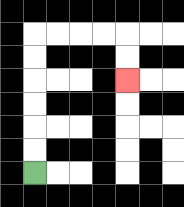{'start': '[1, 7]', 'end': '[5, 3]', 'path_directions': 'U,U,U,U,U,U,R,R,R,R,D,D', 'path_coordinates': '[[1, 7], [1, 6], [1, 5], [1, 4], [1, 3], [1, 2], [1, 1], [2, 1], [3, 1], [4, 1], [5, 1], [5, 2], [5, 3]]'}